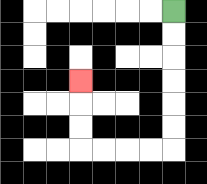{'start': '[7, 0]', 'end': '[3, 3]', 'path_directions': 'D,D,D,D,D,D,L,L,L,L,U,U,U', 'path_coordinates': '[[7, 0], [7, 1], [7, 2], [7, 3], [7, 4], [7, 5], [7, 6], [6, 6], [5, 6], [4, 6], [3, 6], [3, 5], [3, 4], [3, 3]]'}